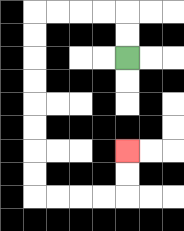{'start': '[5, 2]', 'end': '[5, 6]', 'path_directions': 'U,U,L,L,L,L,D,D,D,D,D,D,D,D,R,R,R,R,U,U', 'path_coordinates': '[[5, 2], [5, 1], [5, 0], [4, 0], [3, 0], [2, 0], [1, 0], [1, 1], [1, 2], [1, 3], [1, 4], [1, 5], [1, 6], [1, 7], [1, 8], [2, 8], [3, 8], [4, 8], [5, 8], [5, 7], [5, 6]]'}